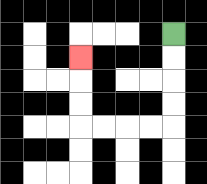{'start': '[7, 1]', 'end': '[3, 2]', 'path_directions': 'D,D,D,D,L,L,L,L,U,U,U', 'path_coordinates': '[[7, 1], [7, 2], [7, 3], [7, 4], [7, 5], [6, 5], [5, 5], [4, 5], [3, 5], [3, 4], [3, 3], [3, 2]]'}